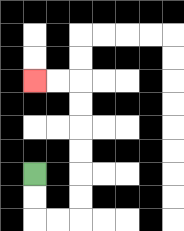{'start': '[1, 7]', 'end': '[1, 3]', 'path_directions': 'D,D,R,R,U,U,U,U,U,U,L,L', 'path_coordinates': '[[1, 7], [1, 8], [1, 9], [2, 9], [3, 9], [3, 8], [3, 7], [3, 6], [3, 5], [3, 4], [3, 3], [2, 3], [1, 3]]'}